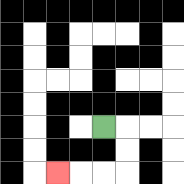{'start': '[4, 5]', 'end': '[2, 7]', 'path_directions': 'R,D,D,L,L,L', 'path_coordinates': '[[4, 5], [5, 5], [5, 6], [5, 7], [4, 7], [3, 7], [2, 7]]'}